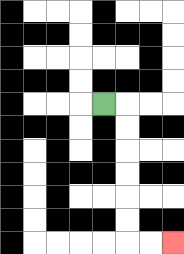{'start': '[4, 4]', 'end': '[7, 10]', 'path_directions': 'R,D,D,D,D,D,D,R,R', 'path_coordinates': '[[4, 4], [5, 4], [5, 5], [5, 6], [5, 7], [5, 8], [5, 9], [5, 10], [6, 10], [7, 10]]'}